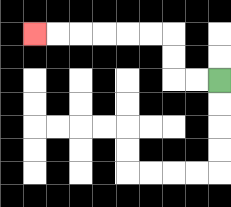{'start': '[9, 3]', 'end': '[1, 1]', 'path_directions': 'L,L,U,U,L,L,L,L,L,L', 'path_coordinates': '[[9, 3], [8, 3], [7, 3], [7, 2], [7, 1], [6, 1], [5, 1], [4, 1], [3, 1], [2, 1], [1, 1]]'}